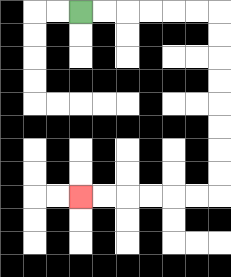{'start': '[3, 0]', 'end': '[3, 8]', 'path_directions': 'R,R,R,R,R,R,D,D,D,D,D,D,D,D,L,L,L,L,L,L', 'path_coordinates': '[[3, 0], [4, 0], [5, 0], [6, 0], [7, 0], [8, 0], [9, 0], [9, 1], [9, 2], [9, 3], [9, 4], [9, 5], [9, 6], [9, 7], [9, 8], [8, 8], [7, 8], [6, 8], [5, 8], [4, 8], [3, 8]]'}